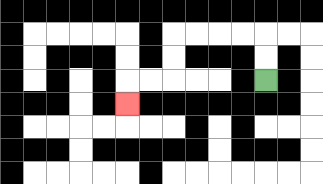{'start': '[11, 3]', 'end': '[5, 4]', 'path_directions': 'U,U,L,L,L,L,D,D,L,L,D', 'path_coordinates': '[[11, 3], [11, 2], [11, 1], [10, 1], [9, 1], [8, 1], [7, 1], [7, 2], [7, 3], [6, 3], [5, 3], [5, 4]]'}